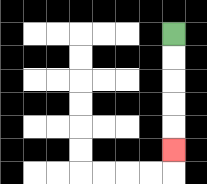{'start': '[7, 1]', 'end': '[7, 6]', 'path_directions': 'D,D,D,D,D', 'path_coordinates': '[[7, 1], [7, 2], [7, 3], [7, 4], [7, 5], [7, 6]]'}